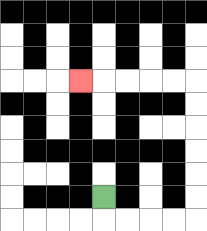{'start': '[4, 8]', 'end': '[3, 3]', 'path_directions': 'D,R,R,R,R,U,U,U,U,U,U,L,L,L,L,L', 'path_coordinates': '[[4, 8], [4, 9], [5, 9], [6, 9], [7, 9], [8, 9], [8, 8], [8, 7], [8, 6], [8, 5], [8, 4], [8, 3], [7, 3], [6, 3], [5, 3], [4, 3], [3, 3]]'}